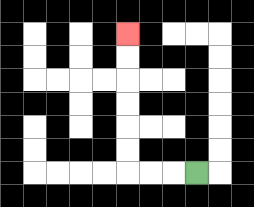{'start': '[8, 7]', 'end': '[5, 1]', 'path_directions': 'L,L,L,U,U,U,U,U,U', 'path_coordinates': '[[8, 7], [7, 7], [6, 7], [5, 7], [5, 6], [5, 5], [5, 4], [5, 3], [5, 2], [5, 1]]'}